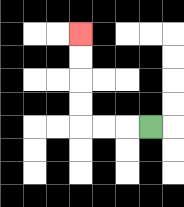{'start': '[6, 5]', 'end': '[3, 1]', 'path_directions': 'L,L,L,U,U,U,U', 'path_coordinates': '[[6, 5], [5, 5], [4, 5], [3, 5], [3, 4], [3, 3], [3, 2], [3, 1]]'}